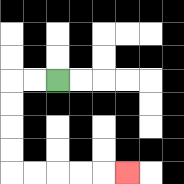{'start': '[2, 3]', 'end': '[5, 7]', 'path_directions': 'L,L,D,D,D,D,R,R,R,R,R', 'path_coordinates': '[[2, 3], [1, 3], [0, 3], [0, 4], [0, 5], [0, 6], [0, 7], [1, 7], [2, 7], [3, 7], [4, 7], [5, 7]]'}